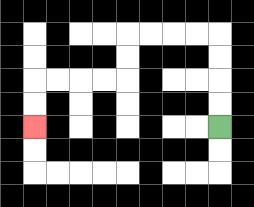{'start': '[9, 5]', 'end': '[1, 5]', 'path_directions': 'U,U,U,U,L,L,L,L,D,D,L,L,L,L,D,D', 'path_coordinates': '[[9, 5], [9, 4], [9, 3], [9, 2], [9, 1], [8, 1], [7, 1], [6, 1], [5, 1], [5, 2], [5, 3], [4, 3], [3, 3], [2, 3], [1, 3], [1, 4], [1, 5]]'}